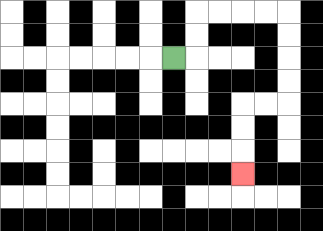{'start': '[7, 2]', 'end': '[10, 7]', 'path_directions': 'R,U,U,R,R,R,R,D,D,D,D,L,L,D,D,D', 'path_coordinates': '[[7, 2], [8, 2], [8, 1], [8, 0], [9, 0], [10, 0], [11, 0], [12, 0], [12, 1], [12, 2], [12, 3], [12, 4], [11, 4], [10, 4], [10, 5], [10, 6], [10, 7]]'}